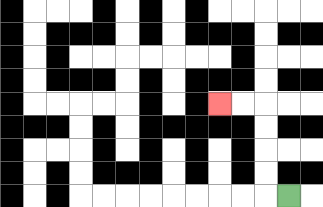{'start': '[12, 8]', 'end': '[9, 4]', 'path_directions': 'L,U,U,U,U,L,L', 'path_coordinates': '[[12, 8], [11, 8], [11, 7], [11, 6], [11, 5], [11, 4], [10, 4], [9, 4]]'}